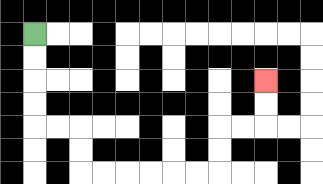{'start': '[1, 1]', 'end': '[11, 3]', 'path_directions': 'D,D,D,D,R,R,D,D,R,R,R,R,R,R,U,U,R,R,U,U', 'path_coordinates': '[[1, 1], [1, 2], [1, 3], [1, 4], [1, 5], [2, 5], [3, 5], [3, 6], [3, 7], [4, 7], [5, 7], [6, 7], [7, 7], [8, 7], [9, 7], [9, 6], [9, 5], [10, 5], [11, 5], [11, 4], [11, 3]]'}